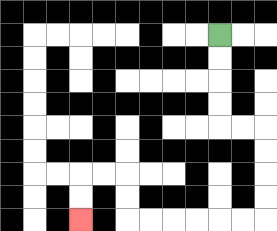{'start': '[9, 1]', 'end': '[3, 9]', 'path_directions': 'D,D,D,D,R,R,D,D,D,D,L,L,L,L,L,L,U,U,L,L,D,D', 'path_coordinates': '[[9, 1], [9, 2], [9, 3], [9, 4], [9, 5], [10, 5], [11, 5], [11, 6], [11, 7], [11, 8], [11, 9], [10, 9], [9, 9], [8, 9], [7, 9], [6, 9], [5, 9], [5, 8], [5, 7], [4, 7], [3, 7], [3, 8], [3, 9]]'}